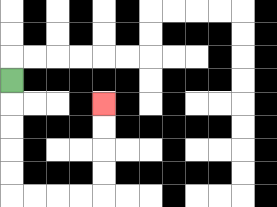{'start': '[0, 3]', 'end': '[4, 4]', 'path_directions': 'D,D,D,D,D,R,R,R,R,U,U,U,U', 'path_coordinates': '[[0, 3], [0, 4], [0, 5], [0, 6], [0, 7], [0, 8], [1, 8], [2, 8], [3, 8], [4, 8], [4, 7], [4, 6], [4, 5], [4, 4]]'}